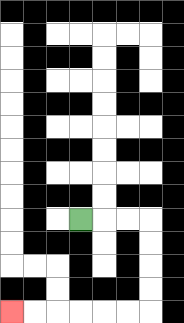{'start': '[3, 9]', 'end': '[0, 13]', 'path_directions': 'R,R,R,D,D,D,D,L,L,L,L,L,L', 'path_coordinates': '[[3, 9], [4, 9], [5, 9], [6, 9], [6, 10], [6, 11], [6, 12], [6, 13], [5, 13], [4, 13], [3, 13], [2, 13], [1, 13], [0, 13]]'}